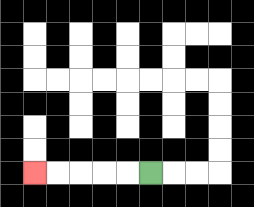{'start': '[6, 7]', 'end': '[1, 7]', 'path_directions': 'L,L,L,L,L', 'path_coordinates': '[[6, 7], [5, 7], [4, 7], [3, 7], [2, 7], [1, 7]]'}